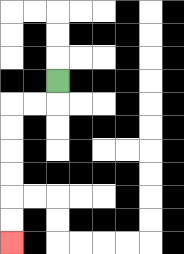{'start': '[2, 3]', 'end': '[0, 10]', 'path_directions': 'D,L,L,D,D,D,D,D,D', 'path_coordinates': '[[2, 3], [2, 4], [1, 4], [0, 4], [0, 5], [0, 6], [0, 7], [0, 8], [0, 9], [0, 10]]'}